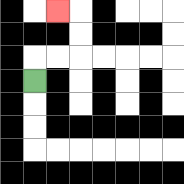{'start': '[1, 3]', 'end': '[2, 0]', 'path_directions': 'U,R,R,U,U,L', 'path_coordinates': '[[1, 3], [1, 2], [2, 2], [3, 2], [3, 1], [3, 0], [2, 0]]'}